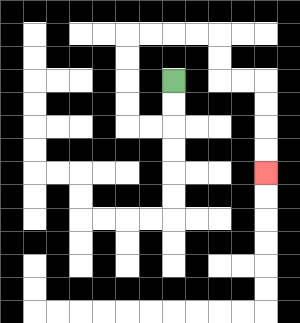{'start': '[7, 3]', 'end': '[11, 7]', 'path_directions': 'D,D,L,L,U,U,U,U,R,R,R,R,D,D,R,R,D,D,D,D', 'path_coordinates': '[[7, 3], [7, 4], [7, 5], [6, 5], [5, 5], [5, 4], [5, 3], [5, 2], [5, 1], [6, 1], [7, 1], [8, 1], [9, 1], [9, 2], [9, 3], [10, 3], [11, 3], [11, 4], [11, 5], [11, 6], [11, 7]]'}